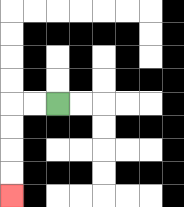{'start': '[2, 4]', 'end': '[0, 8]', 'path_directions': 'L,L,D,D,D,D', 'path_coordinates': '[[2, 4], [1, 4], [0, 4], [0, 5], [0, 6], [0, 7], [0, 8]]'}